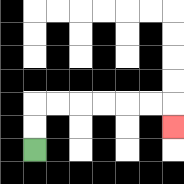{'start': '[1, 6]', 'end': '[7, 5]', 'path_directions': 'U,U,R,R,R,R,R,R,D', 'path_coordinates': '[[1, 6], [1, 5], [1, 4], [2, 4], [3, 4], [4, 4], [5, 4], [6, 4], [7, 4], [7, 5]]'}